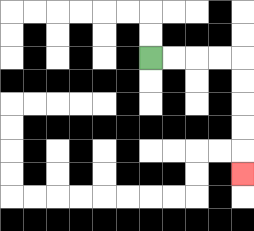{'start': '[6, 2]', 'end': '[10, 7]', 'path_directions': 'R,R,R,R,D,D,D,D,D', 'path_coordinates': '[[6, 2], [7, 2], [8, 2], [9, 2], [10, 2], [10, 3], [10, 4], [10, 5], [10, 6], [10, 7]]'}